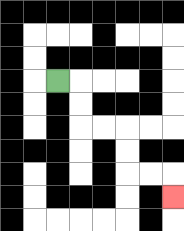{'start': '[2, 3]', 'end': '[7, 8]', 'path_directions': 'R,D,D,R,R,D,D,R,R,D', 'path_coordinates': '[[2, 3], [3, 3], [3, 4], [3, 5], [4, 5], [5, 5], [5, 6], [5, 7], [6, 7], [7, 7], [7, 8]]'}